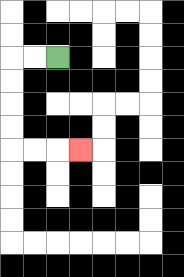{'start': '[2, 2]', 'end': '[3, 6]', 'path_directions': 'L,L,D,D,D,D,R,R,R', 'path_coordinates': '[[2, 2], [1, 2], [0, 2], [0, 3], [0, 4], [0, 5], [0, 6], [1, 6], [2, 6], [3, 6]]'}